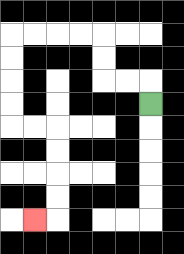{'start': '[6, 4]', 'end': '[1, 9]', 'path_directions': 'U,L,L,U,U,L,L,L,L,D,D,D,D,R,R,D,D,D,D,L', 'path_coordinates': '[[6, 4], [6, 3], [5, 3], [4, 3], [4, 2], [4, 1], [3, 1], [2, 1], [1, 1], [0, 1], [0, 2], [0, 3], [0, 4], [0, 5], [1, 5], [2, 5], [2, 6], [2, 7], [2, 8], [2, 9], [1, 9]]'}